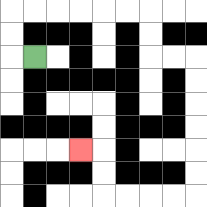{'start': '[1, 2]', 'end': '[3, 6]', 'path_directions': 'L,U,U,R,R,R,R,R,R,D,D,R,R,D,D,D,D,D,D,L,L,L,L,U,U,L', 'path_coordinates': '[[1, 2], [0, 2], [0, 1], [0, 0], [1, 0], [2, 0], [3, 0], [4, 0], [5, 0], [6, 0], [6, 1], [6, 2], [7, 2], [8, 2], [8, 3], [8, 4], [8, 5], [8, 6], [8, 7], [8, 8], [7, 8], [6, 8], [5, 8], [4, 8], [4, 7], [4, 6], [3, 6]]'}